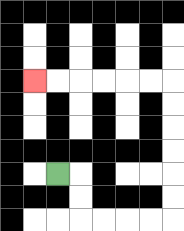{'start': '[2, 7]', 'end': '[1, 3]', 'path_directions': 'R,D,D,R,R,R,R,U,U,U,U,U,U,L,L,L,L,L,L', 'path_coordinates': '[[2, 7], [3, 7], [3, 8], [3, 9], [4, 9], [5, 9], [6, 9], [7, 9], [7, 8], [7, 7], [7, 6], [7, 5], [7, 4], [7, 3], [6, 3], [5, 3], [4, 3], [3, 3], [2, 3], [1, 3]]'}